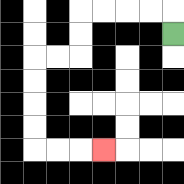{'start': '[7, 1]', 'end': '[4, 6]', 'path_directions': 'U,L,L,L,L,D,D,L,L,D,D,D,D,R,R,R', 'path_coordinates': '[[7, 1], [7, 0], [6, 0], [5, 0], [4, 0], [3, 0], [3, 1], [3, 2], [2, 2], [1, 2], [1, 3], [1, 4], [1, 5], [1, 6], [2, 6], [3, 6], [4, 6]]'}